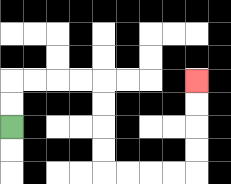{'start': '[0, 5]', 'end': '[8, 3]', 'path_directions': 'U,U,R,R,R,R,D,D,D,D,R,R,R,R,U,U,U,U', 'path_coordinates': '[[0, 5], [0, 4], [0, 3], [1, 3], [2, 3], [3, 3], [4, 3], [4, 4], [4, 5], [4, 6], [4, 7], [5, 7], [6, 7], [7, 7], [8, 7], [8, 6], [8, 5], [8, 4], [8, 3]]'}